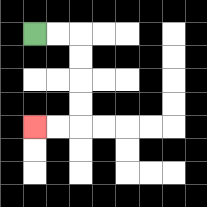{'start': '[1, 1]', 'end': '[1, 5]', 'path_directions': 'R,R,D,D,D,D,L,L', 'path_coordinates': '[[1, 1], [2, 1], [3, 1], [3, 2], [3, 3], [3, 4], [3, 5], [2, 5], [1, 5]]'}